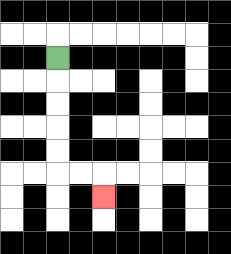{'start': '[2, 2]', 'end': '[4, 8]', 'path_directions': 'D,D,D,D,D,R,R,D', 'path_coordinates': '[[2, 2], [2, 3], [2, 4], [2, 5], [2, 6], [2, 7], [3, 7], [4, 7], [4, 8]]'}